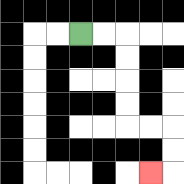{'start': '[3, 1]', 'end': '[6, 7]', 'path_directions': 'R,R,D,D,D,D,R,R,D,D,L', 'path_coordinates': '[[3, 1], [4, 1], [5, 1], [5, 2], [5, 3], [5, 4], [5, 5], [6, 5], [7, 5], [7, 6], [7, 7], [6, 7]]'}